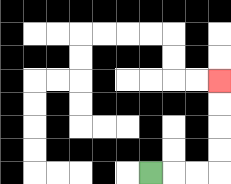{'start': '[6, 7]', 'end': '[9, 3]', 'path_directions': 'R,R,R,U,U,U,U', 'path_coordinates': '[[6, 7], [7, 7], [8, 7], [9, 7], [9, 6], [9, 5], [9, 4], [9, 3]]'}